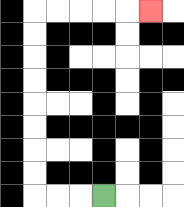{'start': '[4, 8]', 'end': '[6, 0]', 'path_directions': 'L,L,L,U,U,U,U,U,U,U,U,R,R,R,R,R', 'path_coordinates': '[[4, 8], [3, 8], [2, 8], [1, 8], [1, 7], [1, 6], [1, 5], [1, 4], [1, 3], [1, 2], [1, 1], [1, 0], [2, 0], [3, 0], [4, 0], [5, 0], [6, 0]]'}